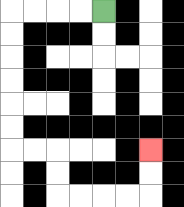{'start': '[4, 0]', 'end': '[6, 6]', 'path_directions': 'L,L,L,L,D,D,D,D,D,D,R,R,D,D,R,R,R,R,U,U', 'path_coordinates': '[[4, 0], [3, 0], [2, 0], [1, 0], [0, 0], [0, 1], [0, 2], [0, 3], [0, 4], [0, 5], [0, 6], [1, 6], [2, 6], [2, 7], [2, 8], [3, 8], [4, 8], [5, 8], [6, 8], [6, 7], [6, 6]]'}